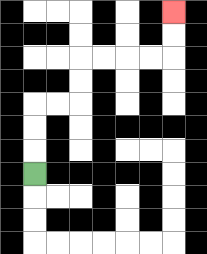{'start': '[1, 7]', 'end': '[7, 0]', 'path_directions': 'U,U,U,R,R,U,U,R,R,R,R,U,U', 'path_coordinates': '[[1, 7], [1, 6], [1, 5], [1, 4], [2, 4], [3, 4], [3, 3], [3, 2], [4, 2], [5, 2], [6, 2], [7, 2], [7, 1], [7, 0]]'}